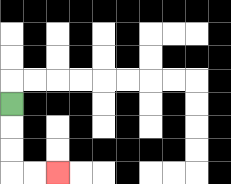{'start': '[0, 4]', 'end': '[2, 7]', 'path_directions': 'D,D,D,R,R', 'path_coordinates': '[[0, 4], [0, 5], [0, 6], [0, 7], [1, 7], [2, 7]]'}